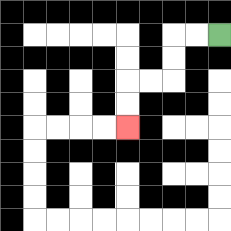{'start': '[9, 1]', 'end': '[5, 5]', 'path_directions': 'L,L,D,D,L,L,D,D', 'path_coordinates': '[[9, 1], [8, 1], [7, 1], [7, 2], [7, 3], [6, 3], [5, 3], [5, 4], [5, 5]]'}